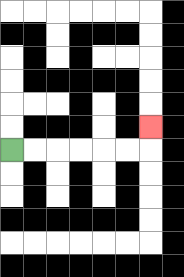{'start': '[0, 6]', 'end': '[6, 5]', 'path_directions': 'R,R,R,R,R,R,U', 'path_coordinates': '[[0, 6], [1, 6], [2, 6], [3, 6], [4, 6], [5, 6], [6, 6], [6, 5]]'}